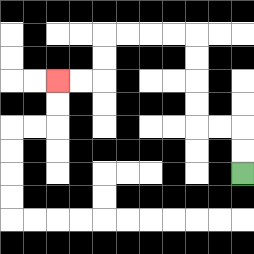{'start': '[10, 7]', 'end': '[2, 3]', 'path_directions': 'U,U,L,L,U,U,U,U,L,L,L,L,D,D,L,L', 'path_coordinates': '[[10, 7], [10, 6], [10, 5], [9, 5], [8, 5], [8, 4], [8, 3], [8, 2], [8, 1], [7, 1], [6, 1], [5, 1], [4, 1], [4, 2], [4, 3], [3, 3], [2, 3]]'}